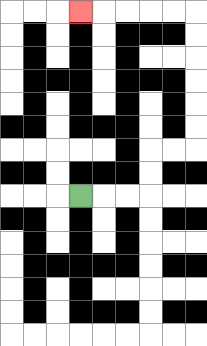{'start': '[3, 8]', 'end': '[3, 0]', 'path_directions': 'R,R,R,U,U,R,R,U,U,U,U,U,U,L,L,L,L,L', 'path_coordinates': '[[3, 8], [4, 8], [5, 8], [6, 8], [6, 7], [6, 6], [7, 6], [8, 6], [8, 5], [8, 4], [8, 3], [8, 2], [8, 1], [8, 0], [7, 0], [6, 0], [5, 0], [4, 0], [3, 0]]'}